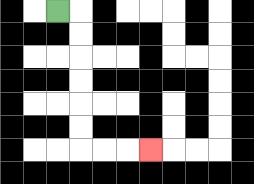{'start': '[2, 0]', 'end': '[6, 6]', 'path_directions': 'R,D,D,D,D,D,D,R,R,R', 'path_coordinates': '[[2, 0], [3, 0], [3, 1], [3, 2], [3, 3], [3, 4], [3, 5], [3, 6], [4, 6], [5, 6], [6, 6]]'}